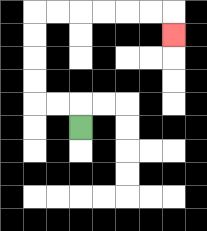{'start': '[3, 5]', 'end': '[7, 1]', 'path_directions': 'U,L,L,U,U,U,U,R,R,R,R,R,R,D', 'path_coordinates': '[[3, 5], [3, 4], [2, 4], [1, 4], [1, 3], [1, 2], [1, 1], [1, 0], [2, 0], [3, 0], [4, 0], [5, 0], [6, 0], [7, 0], [7, 1]]'}